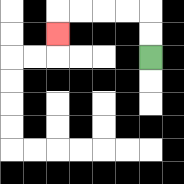{'start': '[6, 2]', 'end': '[2, 1]', 'path_directions': 'U,U,L,L,L,L,D', 'path_coordinates': '[[6, 2], [6, 1], [6, 0], [5, 0], [4, 0], [3, 0], [2, 0], [2, 1]]'}